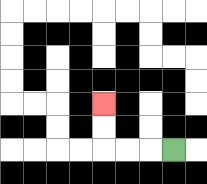{'start': '[7, 6]', 'end': '[4, 4]', 'path_directions': 'L,L,L,U,U', 'path_coordinates': '[[7, 6], [6, 6], [5, 6], [4, 6], [4, 5], [4, 4]]'}